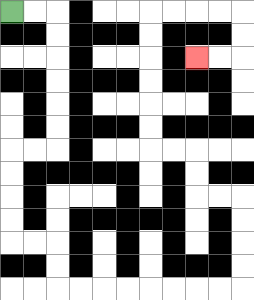{'start': '[0, 0]', 'end': '[8, 2]', 'path_directions': 'R,R,D,D,D,D,D,D,L,L,D,D,D,D,R,R,D,D,R,R,R,R,R,R,R,R,U,U,U,U,L,L,U,U,L,L,U,U,U,U,U,U,R,R,R,R,D,D,L,L', 'path_coordinates': '[[0, 0], [1, 0], [2, 0], [2, 1], [2, 2], [2, 3], [2, 4], [2, 5], [2, 6], [1, 6], [0, 6], [0, 7], [0, 8], [0, 9], [0, 10], [1, 10], [2, 10], [2, 11], [2, 12], [3, 12], [4, 12], [5, 12], [6, 12], [7, 12], [8, 12], [9, 12], [10, 12], [10, 11], [10, 10], [10, 9], [10, 8], [9, 8], [8, 8], [8, 7], [8, 6], [7, 6], [6, 6], [6, 5], [6, 4], [6, 3], [6, 2], [6, 1], [6, 0], [7, 0], [8, 0], [9, 0], [10, 0], [10, 1], [10, 2], [9, 2], [8, 2]]'}